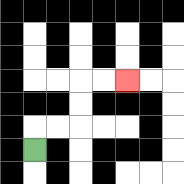{'start': '[1, 6]', 'end': '[5, 3]', 'path_directions': 'U,R,R,U,U,R,R', 'path_coordinates': '[[1, 6], [1, 5], [2, 5], [3, 5], [3, 4], [3, 3], [4, 3], [5, 3]]'}